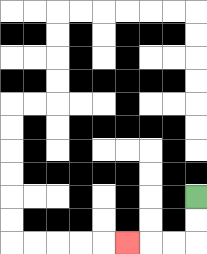{'start': '[8, 8]', 'end': '[5, 10]', 'path_directions': 'D,D,L,L,L', 'path_coordinates': '[[8, 8], [8, 9], [8, 10], [7, 10], [6, 10], [5, 10]]'}